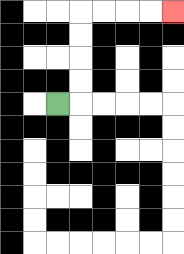{'start': '[2, 4]', 'end': '[7, 0]', 'path_directions': 'R,U,U,U,U,R,R,R,R', 'path_coordinates': '[[2, 4], [3, 4], [3, 3], [3, 2], [3, 1], [3, 0], [4, 0], [5, 0], [6, 0], [7, 0]]'}